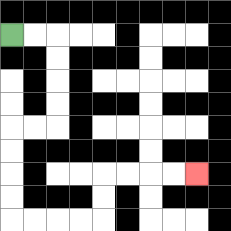{'start': '[0, 1]', 'end': '[8, 7]', 'path_directions': 'R,R,D,D,D,D,L,L,D,D,D,D,R,R,R,R,U,U,R,R,R,R', 'path_coordinates': '[[0, 1], [1, 1], [2, 1], [2, 2], [2, 3], [2, 4], [2, 5], [1, 5], [0, 5], [0, 6], [0, 7], [0, 8], [0, 9], [1, 9], [2, 9], [3, 9], [4, 9], [4, 8], [4, 7], [5, 7], [6, 7], [7, 7], [8, 7]]'}